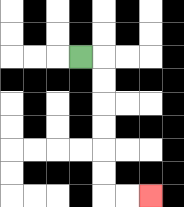{'start': '[3, 2]', 'end': '[6, 8]', 'path_directions': 'R,D,D,D,D,D,D,R,R', 'path_coordinates': '[[3, 2], [4, 2], [4, 3], [4, 4], [4, 5], [4, 6], [4, 7], [4, 8], [5, 8], [6, 8]]'}